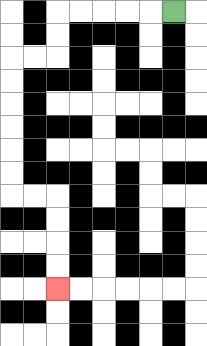{'start': '[7, 0]', 'end': '[2, 12]', 'path_directions': 'L,L,L,L,L,D,D,L,L,D,D,D,D,D,D,R,R,D,D,D,D', 'path_coordinates': '[[7, 0], [6, 0], [5, 0], [4, 0], [3, 0], [2, 0], [2, 1], [2, 2], [1, 2], [0, 2], [0, 3], [0, 4], [0, 5], [0, 6], [0, 7], [0, 8], [1, 8], [2, 8], [2, 9], [2, 10], [2, 11], [2, 12]]'}